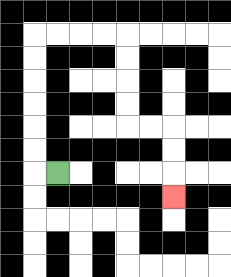{'start': '[2, 7]', 'end': '[7, 8]', 'path_directions': 'L,U,U,U,U,U,U,R,R,R,R,D,D,D,D,R,R,D,D,D', 'path_coordinates': '[[2, 7], [1, 7], [1, 6], [1, 5], [1, 4], [1, 3], [1, 2], [1, 1], [2, 1], [3, 1], [4, 1], [5, 1], [5, 2], [5, 3], [5, 4], [5, 5], [6, 5], [7, 5], [7, 6], [7, 7], [7, 8]]'}